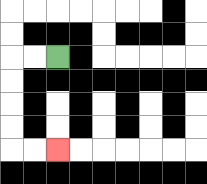{'start': '[2, 2]', 'end': '[2, 6]', 'path_directions': 'L,L,D,D,D,D,R,R', 'path_coordinates': '[[2, 2], [1, 2], [0, 2], [0, 3], [0, 4], [0, 5], [0, 6], [1, 6], [2, 6]]'}